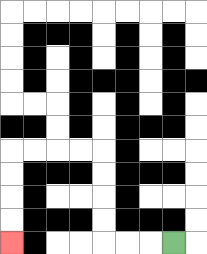{'start': '[7, 10]', 'end': '[0, 10]', 'path_directions': 'L,L,L,U,U,U,U,L,L,L,L,D,D,D,D', 'path_coordinates': '[[7, 10], [6, 10], [5, 10], [4, 10], [4, 9], [4, 8], [4, 7], [4, 6], [3, 6], [2, 6], [1, 6], [0, 6], [0, 7], [0, 8], [0, 9], [0, 10]]'}